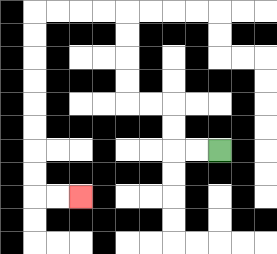{'start': '[9, 6]', 'end': '[3, 8]', 'path_directions': 'L,L,U,U,L,L,U,U,U,U,L,L,L,L,D,D,D,D,D,D,D,D,R,R', 'path_coordinates': '[[9, 6], [8, 6], [7, 6], [7, 5], [7, 4], [6, 4], [5, 4], [5, 3], [5, 2], [5, 1], [5, 0], [4, 0], [3, 0], [2, 0], [1, 0], [1, 1], [1, 2], [1, 3], [1, 4], [1, 5], [1, 6], [1, 7], [1, 8], [2, 8], [3, 8]]'}